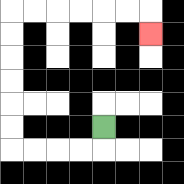{'start': '[4, 5]', 'end': '[6, 1]', 'path_directions': 'D,L,L,L,L,U,U,U,U,U,U,R,R,R,R,R,R,D', 'path_coordinates': '[[4, 5], [4, 6], [3, 6], [2, 6], [1, 6], [0, 6], [0, 5], [0, 4], [0, 3], [0, 2], [0, 1], [0, 0], [1, 0], [2, 0], [3, 0], [4, 0], [5, 0], [6, 0], [6, 1]]'}